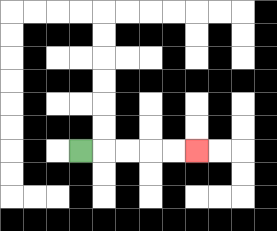{'start': '[3, 6]', 'end': '[8, 6]', 'path_directions': 'R,R,R,R,R', 'path_coordinates': '[[3, 6], [4, 6], [5, 6], [6, 6], [7, 6], [8, 6]]'}